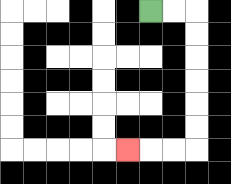{'start': '[6, 0]', 'end': '[5, 6]', 'path_directions': 'R,R,D,D,D,D,D,D,L,L,L', 'path_coordinates': '[[6, 0], [7, 0], [8, 0], [8, 1], [8, 2], [8, 3], [8, 4], [8, 5], [8, 6], [7, 6], [6, 6], [5, 6]]'}